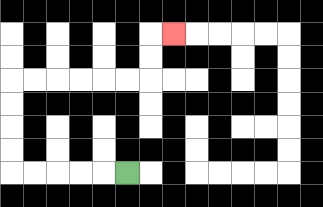{'start': '[5, 7]', 'end': '[7, 1]', 'path_directions': 'L,L,L,L,L,U,U,U,U,R,R,R,R,R,R,U,U,R', 'path_coordinates': '[[5, 7], [4, 7], [3, 7], [2, 7], [1, 7], [0, 7], [0, 6], [0, 5], [0, 4], [0, 3], [1, 3], [2, 3], [3, 3], [4, 3], [5, 3], [6, 3], [6, 2], [6, 1], [7, 1]]'}